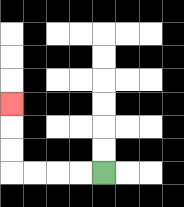{'start': '[4, 7]', 'end': '[0, 4]', 'path_directions': 'L,L,L,L,U,U,U', 'path_coordinates': '[[4, 7], [3, 7], [2, 7], [1, 7], [0, 7], [0, 6], [0, 5], [0, 4]]'}